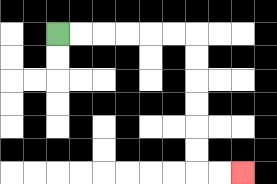{'start': '[2, 1]', 'end': '[10, 7]', 'path_directions': 'R,R,R,R,R,R,D,D,D,D,D,D,R,R', 'path_coordinates': '[[2, 1], [3, 1], [4, 1], [5, 1], [6, 1], [7, 1], [8, 1], [8, 2], [8, 3], [8, 4], [8, 5], [8, 6], [8, 7], [9, 7], [10, 7]]'}